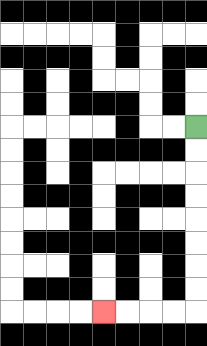{'start': '[8, 5]', 'end': '[4, 13]', 'path_directions': 'D,D,D,D,D,D,D,D,L,L,L,L', 'path_coordinates': '[[8, 5], [8, 6], [8, 7], [8, 8], [8, 9], [8, 10], [8, 11], [8, 12], [8, 13], [7, 13], [6, 13], [5, 13], [4, 13]]'}